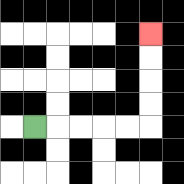{'start': '[1, 5]', 'end': '[6, 1]', 'path_directions': 'R,R,R,R,R,U,U,U,U', 'path_coordinates': '[[1, 5], [2, 5], [3, 5], [4, 5], [5, 5], [6, 5], [6, 4], [6, 3], [6, 2], [6, 1]]'}